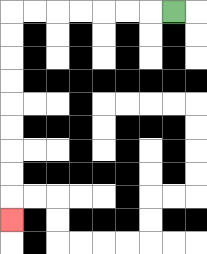{'start': '[7, 0]', 'end': '[0, 9]', 'path_directions': 'L,L,L,L,L,L,L,D,D,D,D,D,D,D,D,D', 'path_coordinates': '[[7, 0], [6, 0], [5, 0], [4, 0], [3, 0], [2, 0], [1, 0], [0, 0], [0, 1], [0, 2], [0, 3], [0, 4], [0, 5], [0, 6], [0, 7], [0, 8], [0, 9]]'}